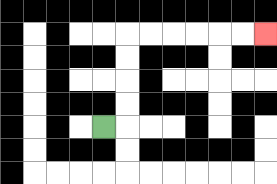{'start': '[4, 5]', 'end': '[11, 1]', 'path_directions': 'R,U,U,U,U,R,R,R,R,R,R', 'path_coordinates': '[[4, 5], [5, 5], [5, 4], [5, 3], [5, 2], [5, 1], [6, 1], [7, 1], [8, 1], [9, 1], [10, 1], [11, 1]]'}